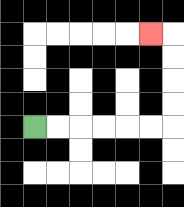{'start': '[1, 5]', 'end': '[6, 1]', 'path_directions': 'R,R,R,R,R,R,U,U,U,U,L', 'path_coordinates': '[[1, 5], [2, 5], [3, 5], [4, 5], [5, 5], [6, 5], [7, 5], [7, 4], [7, 3], [7, 2], [7, 1], [6, 1]]'}